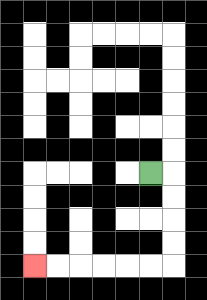{'start': '[6, 7]', 'end': '[1, 11]', 'path_directions': 'R,D,D,D,D,L,L,L,L,L,L', 'path_coordinates': '[[6, 7], [7, 7], [7, 8], [7, 9], [7, 10], [7, 11], [6, 11], [5, 11], [4, 11], [3, 11], [2, 11], [1, 11]]'}